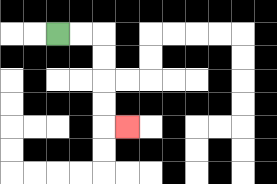{'start': '[2, 1]', 'end': '[5, 5]', 'path_directions': 'R,R,D,D,D,D,R', 'path_coordinates': '[[2, 1], [3, 1], [4, 1], [4, 2], [4, 3], [4, 4], [4, 5], [5, 5]]'}